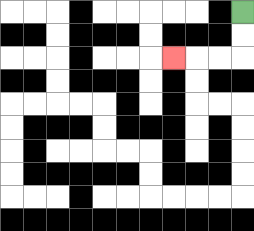{'start': '[10, 0]', 'end': '[7, 2]', 'path_directions': 'D,D,L,L,L', 'path_coordinates': '[[10, 0], [10, 1], [10, 2], [9, 2], [8, 2], [7, 2]]'}